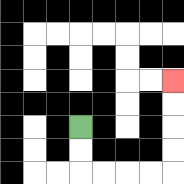{'start': '[3, 5]', 'end': '[7, 3]', 'path_directions': 'D,D,R,R,R,R,U,U,U,U', 'path_coordinates': '[[3, 5], [3, 6], [3, 7], [4, 7], [5, 7], [6, 7], [7, 7], [7, 6], [7, 5], [7, 4], [7, 3]]'}